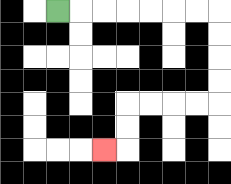{'start': '[2, 0]', 'end': '[4, 6]', 'path_directions': 'R,R,R,R,R,R,R,D,D,D,D,L,L,L,L,D,D,L', 'path_coordinates': '[[2, 0], [3, 0], [4, 0], [5, 0], [6, 0], [7, 0], [8, 0], [9, 0], [9, 1], [9, 2], [9, 3], [9, 4], [8, 4], [7, 4], [6, 4], [5, 4], [5, 5], [5, 6], [4, 6]]'}